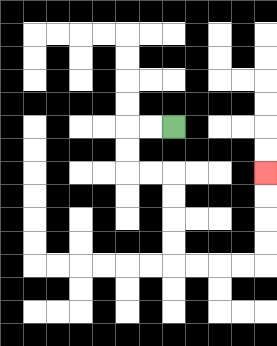{'start': '[7, 5]', 'end': '[11, 7]', 'path_directions': 'L,L,D,D,R,R,D,D,D,D,R,R,R,R,U,U,U,U', 'path_coordinates': '[[7, 5], [6, 5], [5, 5], [5, 6], [5, 7], [6, 7], [7, 7], [7, 8], [7, 9], [7, 10], [7, 11], [8, 11], [9, 11], [10, 11], [11, 11], [11, 10], [11, 9], [11, 8], [11, 7]]'}